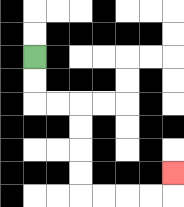{'start': '[1, 2]', 'end': '[7, 7]', 'path_directions': 'D,D,R,R,D,D,D,D,R,R,R,R,U', 'path_coordinates': '[[1, 2], [1, 3], [1, 4], [2, 4], [3, 4], [3, 5], [3, 6], [3, 7], [3, 8], [4, 8], [5, 8], [6, 8], [7, 8], [7, 7]]'}